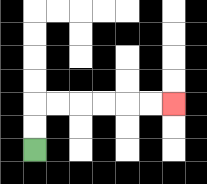{'start': '[1, 6]', 'end': '[7, 4]', 'path_directions': 'U,U,R,R,R,R,R,R', 'path_coordinates': '[[1, 6], [1, 5], [1, 4], [2, 4], [3, 4], [4, 4], [5, 4], [6, 4], [7, 4]]'}